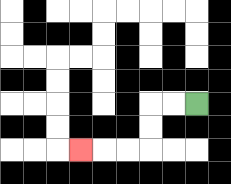{'start': '[8, 4]', 'end': '[3, 6]', 'path_directions': 'L,L,D,D,L,L,L', 'path_coordinates': '[[8, 4], [7, 4], [6, 4], [6, 5], [6, 6], [5, 6], [4, 6], [3, 6]]'}